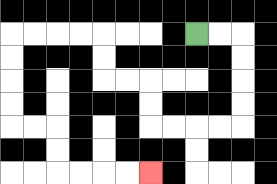{'start': '[8, 1]', 'end': '[6, 7]', 'path_directions': 'R,R,D,D,D,D,L,L,L,L,U,U,L,L,U,U,L,L,L,L,D,D,D,D,R,R,D,D,R,R,R,R', 'path_coordinates': '[[8, 1], [9, 1], [10, 1], [10, 2], [10, 3], [10, 4], [10, 5], [9, 5], [8, 5], [7, 5], [6, 5], [6, 4], [6, 3], [5, 3], [4, 3], [4, 2], [4, 1], [3, 1], [2, 1], [1, 1], [0, 1], [0, 2], [0, 3], [0, 4], [0, 5], [1, 5], [2, 5], [2, 6], [2, 7], [3, 7], [4, 7], [5, 7], [6, 7]]'}